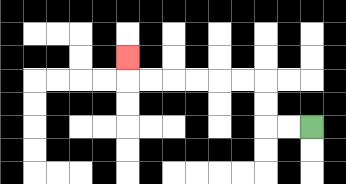{'start': '[13, 5]', 'end': '[5, 2]', 'path_directions': 'L,L,U,U,L,L,L,L,L,L,U', 'path_coordinates': '[[13, 5], [12, 5], [11, 5], [11, 4], [11, 3], [10, 3], [9, 3], [8, 3], [7, 3], [6, 3], [5, 3], [5, 2]]'}